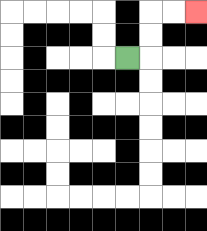{'start': '[5, 2]', 'end': '[8, 0]', 'path_directions': 'R,U,U,R,R', 'path_coordinates': '[[5, 2], [6, 2], [6, 1], [6, 0], [7, 0], [8, 0]]'}